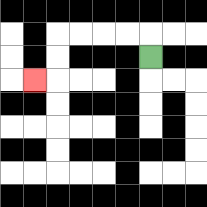{'start': '[6, 2]', 'end': '[1, 3]', 'path_directions': 'U,L,L,L,L,D,D,L', 'path_coordinates': '[[6, 2], [6, 1], [5, 1], [4, 1], [3, 1], [2, 1], [2, 2], [2, 3], [1, 3]]'}